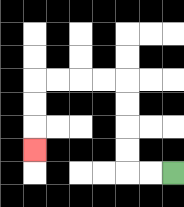{'start': '[7, 7]', 'end': '[1, 6]', 'path_directions': 'L,L,U,U,U,U,L,L,L,L,D,D,D', 'path_coordinates': '[[7, 7], [6, 7], [5, 7], [5, 6], [5, 5], [5, 4], [5, 3], [4, 3], [3, 3], [2, 3], [1, 3], [1, 4], [1, 5], [1, 6]]'}